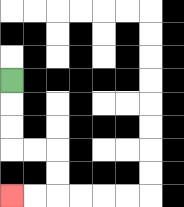{'start': '[0, 3]', 'end': '[0, 8]', 'path_directions': 'D,D,D,R,R,D,D,L,L', 'path_coordinates': '[[0, 3], [0, 4], [0, 5], [0, 6], [1, 6], [2, 6], [2, 7], [2, 8], [1, 8], [0, 8]]'}